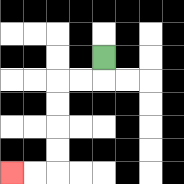{'start': '[4, 2]', 'end': '[0, 7]', 'path_directions': 'D,L,L,D,D,D,D,L,L', 'path_coordinates': '[[4, 2], [4, 3], [3, 3], [2, 3], [2, 4], [2, 5], [2, 6], [2, 7], [1, 7], [0, 7]]'}